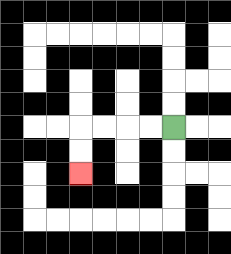{'start': '[7, 5]', 'end': '[3, 7]', 'path_directions': 'L,L,L,L,D,D', 'path_coordinates': '[[7, 5], [6, 5], [5, 5], [4, 5], [3, 5], [3, 6], [3, 7]]'}